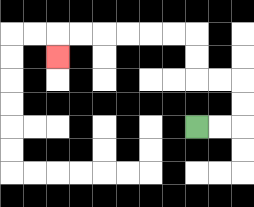{'start': '[8, 5]', 'end': '[2, 2]', 'path_directions': 'R,R,U,U,L,L,U,U,L,L,L,L,L,L,D', 'path_coordinates': '[[8, 5], [9, 5], [10, 5], [10, 4], [10, 3], [9, 3], [8, 3], [8, 2], [8, 1], [7, 1], [6, 1], [5, 1], [4, 1], [3, 1], [2, 1], [2, 2]]'}